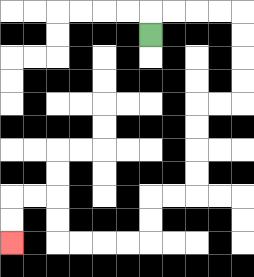{'start': '[6, 1]', 'end': '[0, 10]', 'path_directions': 'U,R,R,R,R,D,D,D,D,L,L,D,D,D,D,L,L,D,D,L,L,L,L,U,U,L,L,D,D', 'path_coordinates': '[[6, 1], [6, 0], [7, 0], [8, 0], [9, 0], [10, 0], [10, 1], [10, 2], [10, 3], [10, 4], [9, 4], [8, 4], [8, 5], [8, 6], [8, 7], [8, 8], [7, 8], [6, 8], [6, 9], [6, 10], [5, 10], [4, 10], [3, 10], [2, 10], [2, 9], [2, 8], [1, 8], [0, 8], [0, 9], [0, 10]]'}